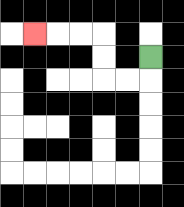{'start': '[6, 2]', 'end': '[1, 1]', 'path_directions': 'D,L,L,U,U,L,L,L', 'path_coordinates': '[[6, 2], [6, 3], [5, 3], [4, 3], [4, 2], [4, 1], [3, 1], [2, 1], [1, 1]]'}